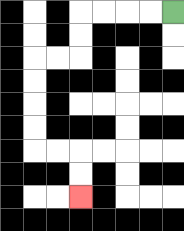{'start': '[7, 0]', 'end': '[3, 8]', 'path_directions': 'L,L,L,L,D,D,L,L,D,D,D,D,R,R,D,D', 'path_coordinates': '[[7, 0], [6, 0], [5, 0], [4, 0], [3, 0], [3, 1], [3, 2], [2, 2], [1, 2], [1, 3], [1, 4], [1, 5], [1, 6], [2, 6], [3, 6], [3, 7], [3, 8]]'}